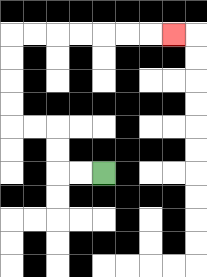{'start': '[4, 7]', 'end': '[7, 1]', 'path_directions': 'L,L,U,U,L,L,U,U,U,U,R,R,R,R,R,R,R', 'path_coordinates': '[[4, 7], [3, 7], [2, 7], [2, 6], [2, 5], [1, 5], [0, 5], [0, 4], [0, 3], [0, 2], [0, 1], [1, 1], [2, 1], [3, 1], [4, 1], [5, 1], [6, 1], [7, 1]]'}